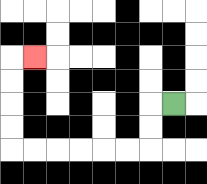{'start': '[7, 4]', 'end': '[1, 2]', 'path_directions': 'L,D,D,L,L,L,L,L,L,U,U,U,U,R', 'path_coordinates': '[[7, 4], [6, 4], [6, 5], [6, 6], [5, 6], [4, 6], [3, 6], [2, 6], [1, 6], [0, 6], [0, 5], [0, 4], [0, 3], [0, 2], [1, 2]]'}